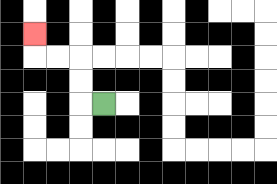{'start': '[4, 4]', 'end': '[1, 1]', 'path_directions': 'L,U,U,L,L,U', 'path_coordinates': '[[4, 4], [3, 4], [3, 3], [3, 2], [2, 2], [1, 2], [1, 1]]'}